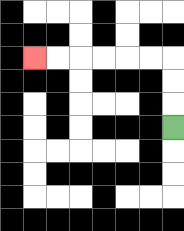{'start': '[7, 5]', 'end': '[1, 2]', 'path_directions': 'U,U,U,L,L,L,L,L,L', 'path_coordinates': '[[7, 5], [7, 4], [7, 3], [7, 2], [6, 2], [5, 2], [4, 2], [3, 2], [2, 2], [1, 2]]'}